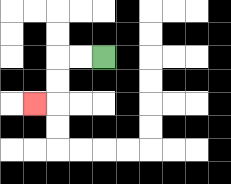{'start': '[4, 2]', 'end': '[1, 4]', 'path_directions': 'L,L,D,D,L', 'path_coordinates': '[[4, 2], [3, 2], [2, 2], [2, 3], [2, 4], [1, 4]]'}